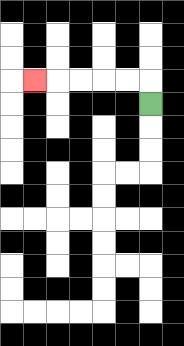{'start': '[6, 4]', 'end': '[1, 3]', 'path_directions': 'U,L,L,L,L,L', 'path_coordinates': '[[6, 4], [6, 3], [5, 3], [4, 3], [3, 3], [2, 3], [1, 3]]'}